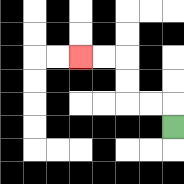{'start': '[7, 5]', 'end': '[3, 2]', 'path_directions': 'U,L,L,U,U,L,L', 'path_coordinates': '[[7, 5], [7, 4], [6, 4], [5, 4], [5, 3], [5, 2], [4, 2], [3, 2]]'}